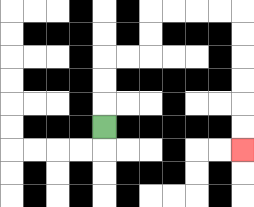{'start': '[4, 5]', 'end': '[10, 6]', 'path_directions': 'U,U,U,R,R,U,U,R,R,R,R,D,D,D,D,D,D', 'path_coordinates': '[[4, 5], [4, 4], [4, 3], [4, 2], [5, 2], [6, 2], [6, 1], [6, 0], [7, 0], [8, 0], [9, 0], [10, 0], [10, 1], [10, 2], [10, 3], [10, 4], [10, 5], [10, 6]]'}